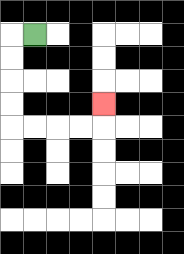{'start': '[1, 1]', 'end': '[4, 4]', 'path_directions': 'L,D,D,D,D,R,R,R,R,U', 'path_coordinates': '[[1, 1], [0, 1], [0, 2], [0, 3], [0, 4], [0, 5], [1, 5], [2, 5], [3, 5], [4, 5], [4, 4]]'}